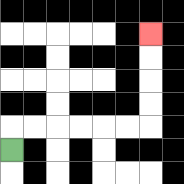{'start': '[0, 6]', 'end': '[6, 1]', 'path_directions': 'U,R,R,R,R,R,R,U,U,U,U', 'path_coordinates': '[[0, 6], [0, 5], [1, 5], [2, 5], [3, 5], [4, 5], [5, 5], [6, 5], [6, 4], [6, 3], [6, 2], [6, 1]]'}